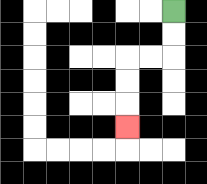{'start': '[7, 0]', 'end': '[5, 5]', 'path_directions': 'D,D,L,L,D,D,D', 'path_coordinates': '[[7, 0], [7, 1], [7, 2], [6, 2], [5, 2], [5, 3], [5, 4], [5, 5]]'}